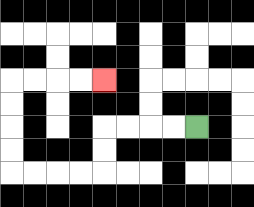{'start': '[8, 5]', 'end': '[4, 3]', 'path_directions': 'L,L,L,L,D,D,L,L,L,L,U,U,U,U,R,R,R,R', 'path_coordinates': '[[8, 5], [7, 5], [6, 5], [5, 5], [4, 5], [4, 6], [4, 7], [3, 7], [2, 7], [1, 7], [0, 7], [0, 6], [0, 5], [0, 4], [0, 3], [1, 3], [2, 3], [3, 3], [4, 3]]'}